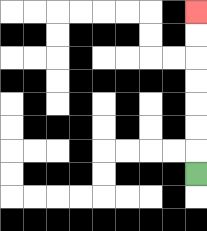{'start': '[8, 7]', 'end': '[8, 0]', 'path_directions': 'U,U,U,U,U,U,U', 'path_coordinates': '[[8, 7], [8, 6], [8, 5], [8, 4], [8, 3], [8, 2], [8, 1], [8, 0]]'}